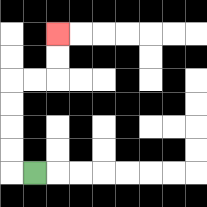{'start': '[1, 7]', 'end': '[2, 1]', 'path_directions': 'L,U,U,U,U,R,R,U,U', 'path_coordinates': '[[1, 7], [0, 7], [0, 6], [0, 5], [0, 4], [0, 3], [1, 3], [2, 3], [2, 2], [2, 1]]'}